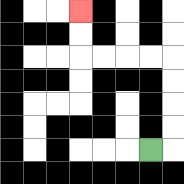{'start': '[6, 6]', 'end': '[3, 0]', 'path_directions': 'R,U,U,U,U,L,L,L,L,U,U', 'path_coordinates': '[[6, 6], [7, 6], [7, 5], [7, 4], [7, 3], [7, 2], [6, 2], [5, 2], [4, 2], [3, 2], [3, 1], [3, 0]]'}